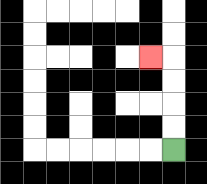{'start': '[7, 6]', 'end': '[6, 2]', 'path_directions': 'U,U,U,U,L', 'path_coordinates': '[[7, 6], [7, 5], [7, 4], [7, 3], [7, 2], [6, 2]]'}